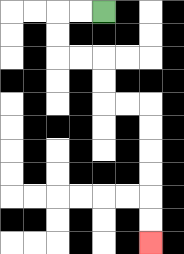{'start': '[4, 0]', 'end': '[6, 10]', 'path_directions': 'L,L,D,D,R,R,D,D,R,R,D,D,D,D,D,D', 'path_coordinates': '[[4, 0], [3, 0], [2, 0], [2, 1], [2, 2], [3, 2], [4, 2], [4, 3], [4, 4], [5, 4], [6, 4], [6, 5], [6, 6], [6, 7], [6, 8], [6, 9], [6, 10]]'}